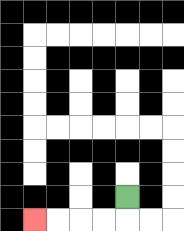{'start': '[5, 8]', 'end': '[1, 9]', 'path_directions': 'D,L,L,L,L', 'path_coordinates': '[[5, 8], [5, 9], [4, 9], [3, 9], [2, 9], [1, 9]]'}